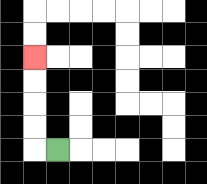{'start': '[2, 6]', 'end': '[1, 2]', 'path_directions': 'L,U,U,U,U', 'path_coordinates': '[[2, 6], [1, 6], [1, 5], [1, 4], [1, 3], [1, 2]]'}